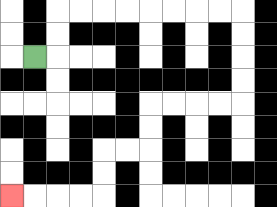{'start': '[1, 2]', 'end': '[0, 8]', 'path_directions': 'R,U,U,R,R,R,R,R,R,R,R,D,D,D,D,L,L,L,L,D,D,L,L,D,D,L,L,L,L', 'path_coordinates': '[[1, 2], [2, 2], [2, 1], [2, 0], [3, 0], [4, 0], [5, 0], [6, 0], [7, 0], [8, 0], [9, 0], [10, 0], [10, 1], [10, 2], [10, 3], [10, 4], [9, 4], [8, 4], [7, 4], [6, 4], [6, 5], [6, 6], [5, 6], [4, 6], [4, 7], [4, 8], [3, 8], [2, 8], [1, 8], [0, 8]]'}